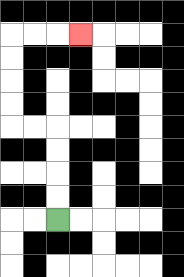{'start': '[2, 9]', 'end': '[3, 1]', 'path_directions': 'U,U,U,U,L,L,U,U,U,U,R,R,R', 'path_coordinates': '[[2, 9], [2, 8], [2, 7], [2, 6], [2, 5], [1, 5], [0, 5], [0, 4], [0, 3], [0, 2], [0, 1], [1, 1], [2, 1], [3, 1]]'}